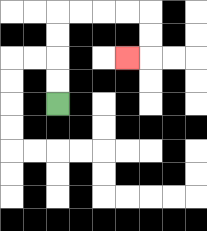{'start': '[2, 4]', 'end': '[5, 2]', 'path_directions': 'U,U,U,U,R,R,R,R,D,D,L', 'path_coordinates': '[[2, 4], [2, 3], [2, 2], [2, 1], [2, 0], [3, 0], [4, 0], [5, 0], [6, 0], [6, 1], [6, 2], [5, 2]]'}